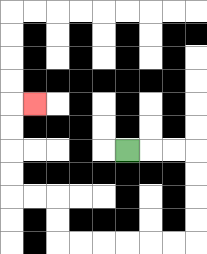{'start': '[5, 6]', 'end': '[1, 4]', 'path_directions': 'R,R,R,D,D,D,D,L,L,L,L,L,L,U,U,L,L,U,U,U,U,R', 'path_coordinates': '[[5, 6], [6, 6], [7, 6], [8, 6], [8, 7], [8, 8], [8, 9], [8, 10], [7, 10], [6, 10], [5, 10], [4, 10], [3, 10], [2, 10], [2, 9], [2, 8], [1, 8], [0, 8], [0, 7], [0, 6], [0, 5], [0, 4], [1, 4]]'}